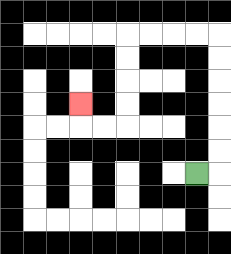{'start': '[8, 7]', 'end': '[3, 4]', 'path_directions': 'R,U,U,U,U,U,U,L,L,L,L,D,D,D,D,L,L,U', 'path_coordinates': '[[8, 7], [9, 7], [9, 6], [9, 5], [9, 4], [9, 3], [9, 2], [9, 1], [8, 1], [7, 1], [6, 1], [5, 1], [5, 2], [5, 3], [5, 4], [5, 5], [4, 5], [3, 5], [3, 4]]'}